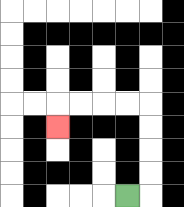{'start': '[5, 8]', 'end': '[2, 5]', 'path_directions': 'R,U,U,U,U,L,L,L,L,D', 'path_coordinates': '[[5, 8], [6, 8], [6, 7], [6, 6], [6, 5], [6, 4], [5, 4], [4, 4], [3, 4], [2, 4], [2, 5]]'}